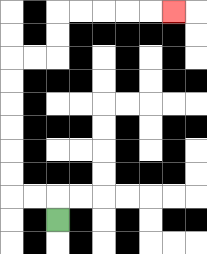{'start': '[2, 9]', 'end': '[7, 0]', 'path_directions': 'U,L,L,U,U,U,U,U,U,R,R,U,U,R,R,R,R,R', 'path_coordinates': '[[2, 9], [2, 8], [1, 8], [0, 8], [0, 7], [0, 6], [0, 5], [0, 4], [0, 3], [0, 2], [1, 2], [2, 2], [2, 1], [2, 0], [3, 0], [4, 0], [5, 0], [6, 0], [7, 0]]'}